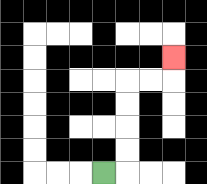{'start': '[4, 7]', 'end': '[7, 2]', 'path_directions': 'R,U,U,U,U,R,R,U', 'path_coordinates': '[[4, 7], [5, 7], [5, 6], [5, 5], [5, 4], [5, 3], [6, 3], [7, 3], [7, 2]]'}